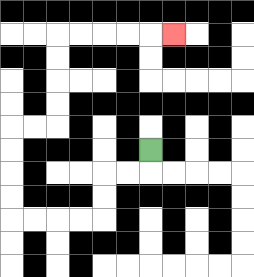{'start': '[6, 6]', 'end': '[7, 1]', 'path_directions': 'D,L,L,D,D,L,L,L,L,U,U,U,U,R,R,U,U,U,U,R,R,R,R,R', 'path_coordinates': '[[6, 6], [6, 7], [5, 7], [4, 7], [4, 8], [4, 9], [3, 9], [2, 9], [1, 9], [0, 9], [0, 8], [0, 7], [0, 6], [0, 5], [1, 5], [2, 5], [2, 4], [2, 3], [2, 2], [2, 1], [3, 1], [4, 1], [5, 1], [6, 1], [7, 1]]'}